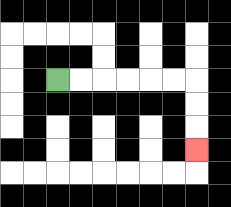{'start': '[2, 3]', 'end': '[8, 6]', 'path_directions': 'R,R,R,R,R,R,D,D,D', 'path_coordinates': '[[2, 3], [3, 3], [4, 3], [5, 3], [6, 3], [7, 3], [8, 3], [8, 4], [8, 5], [8, 6]]'}